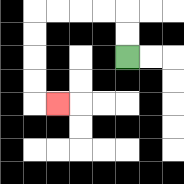{'start': '[5, 2]', 'end': '[2, 4]', 'path_directions': 'U,U,L,L,L,L,D,D,D,D,R', 'path_coordinates': '[[5, 2], [5, 1], [5, 0], [4, 0], [3, 0], [2, 0], [1, 0], [1, 1], [1, 2], [1, 3], [1, 4], [2, 4]]'}